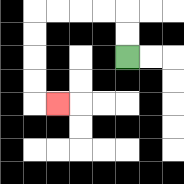{'start': '[5, 2]', 'end': '[2, 4]', 'path_directions': 'U,U,L,L,L,L,D,D,D,D,R', 'path_coordinates': '[[5, 2], [5, 1], [5, 0], [4, 0], [3, 0], [2, 0], [1, 0], [1, 1], [1, 2], [1, 3], [1, 4], [2, 4]]'}